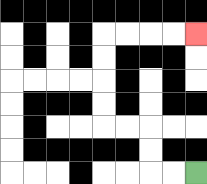{'start': '[8, 7]', 'end': '[8, 1]', 'path_directions': 'L,L,U,U,L,L,U,U,U,U,R,R,R,R', 'path_coordinates': '[[8, 7], [7, 7], [6, 7], [6, 6], [6, 5], [5, 5], [4, 5], [4, 4], [4, 3], [4, 2], [4, 1], [5, 1], [6, 1], [7, 1], [8, 1]]'}